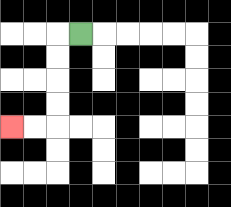{'start': '[3, 1]', 'end': '[0, 5]', 'path_directions': 'L,D,D,D,D,L,L', 'path_coordinates': '[[3, 1], [2, 1], [2, 2], [2, 3], [2, 4], [2, 5], [1, 5], [0, 5]]'}